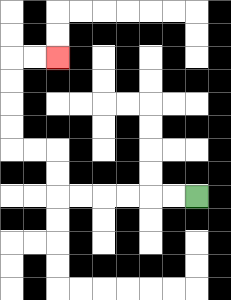{'start': '[8, 8]', 'end': '[2, 2]', 'path_directions': 'L,L,L,L,L,L,U,U,L,L,U,U,U,U,R,R', 'path_coordinates': '[[8, 8], [7, 8], [6, 8], [5, 8], [4, 8], [3, 8], [2, 8], [2, 7], [2, 6], [1, 6], [0, 6], [0, 5], [0, 4], [0, 3], [0, 2], [1, 2], [2, 2]]'}